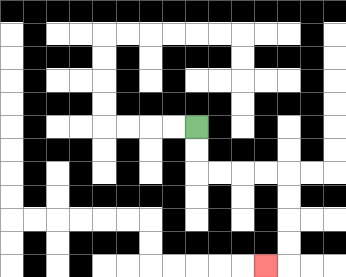{'start': '[8, 5]', 'end': '[11, 11]', 'path_directions': 'D,D,R,R,R,R,D,D,D,D,L', 'path_coordinates': '[[8, 5], [8, 6], [8, 7], [9, 7], [10, 7], [11, 7], [12, 7], [12, 8], [12, 9], [12, 10], [12, 11], [11, 11]]'}